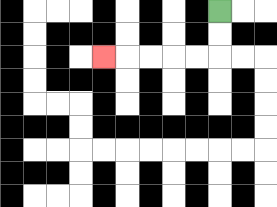{'start': '[9, 0]', 'end': '[4, 2]', 'path_directions': 'D,D,L,L,L,L,L', 'path_coordinates': '[[9, 0], [9, 1], [9, 2], [8, 2], [7, 2], [6, 2], [5, 2], [4, 2]]'}